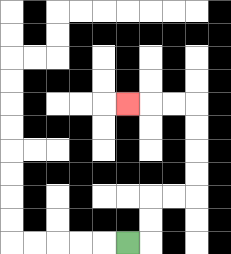{'start': '[5, 10]', 'end': '[5, 4]', 'path_directions': 'R,U,U,R,R,U,U,U,U,L,L,L', 'path_coordinates': '[[5, 10], [6, 10], [6, 9], [6, 8], [7, 8], [8, 8], [8, 7], [8, 6], [8, 5], [8, 4], [7, 4], [6, 4], [5, 4]]'}